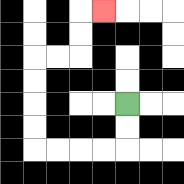{'start': '[5, 4]', 'end': '[4, 0]', 'path_directions': 'D,D,L,L,L,L,U,U,U,U,R,R,U,U,R', 'path_coordinates': '[[5, 4], [5, 5], [5, 6], [4, 6], [3, 6], [2, 6], [1, 6], [1, 5], [1, 4], [1, 3], [1, 2], [2, 2], [3, 2], [3, 1], [3, 0], [4, 0]]'}